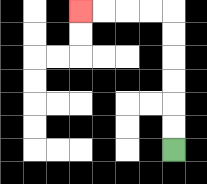{'start': '[7, 6]', 'end': '[3, 0]', 'path_directions': 'U,U,U,U,U,U,L,L,L,L', 'path_coordinates': '[[7, 6], [7, 5], [7, 4], [7, 3], [7, 2], [7, 1], [7, 0], [6, 0], [5, 0], [4, 0], [3, 0]]'}